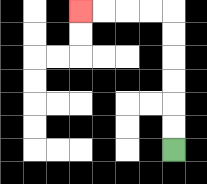{'start': '[7, 6]', 'end': '[3, 0]', 'path_directions': 'U,U,U,U,U,U,L,L,L,L', 'path_coordinates': '[[7, 6], [7, 5], [7, 4], [7, 3], [7, 2], [7, 1], [7, 0], [6, 0], [5, 0], [4, 0], [3, 0]]'}